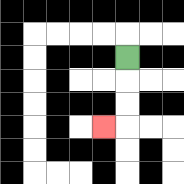{'start': '[5, 2]', 'end': '[4, 5]', 'path_directions': 'D,D,D,L', 'path_coordinates': '[[5, 2], [5, 3], [5, 4], [5, 5], [4, 5]]'}